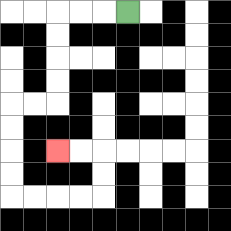{'start': '[5, 0]', 'end': '[2, 6]', 'path_directions': 'L,L,L,D,D,D,D,L,L,D,D,D,D,R,R,R,R,U,U,L,L', 'path_coordinates': '[[5, 0], [4, 0], [3, 0], [2, 0], [2, 1], [2, 2], [2, 3], [2, 4], [1, 4], [0, 4], [0, 5], [0, 6], [0, 7], [0, 8], [1, 8], [2, 8], [3, 8], [4, 8], [4, 7], [4, 6], [3, 6], [2, 6]]'}